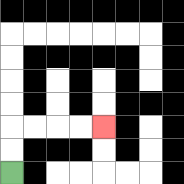{'start': '[0, 7]', 'end': '[4, 5]', 'path_directions': 'U,U,R,R,R,R', 'path_coordinates': '[[0, 7], [0, 6], [0, 5], [1, 5], [2, 5], [3, 5], [4, 5]]'}